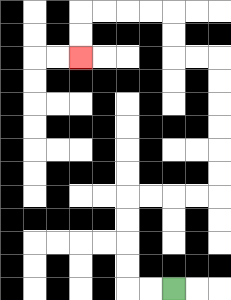{'start': '[7, 12]', 'end': '[3, 2]', 'path_directions': 'L,L,U,U,U,U,R,R,R,R,U,U,U,U,U,U,L,L,U,U,L,L,L,L,D,D', 'path_coordinates': '[[7, 12], [6, 12], [5, 12], [5, 11], [5, 10], [5, 9], [5, 8], [6, 8], [7, 8], [8, 8], [9, 8], [9, 7], [9, 6], [9, 5], [9, 4], [9, 3], [9, 2], [8, 2], [7, 2], [7, 1], [7, 0], [6, 0], [5, 0], [4, 0], [3, 0], [3, 1], [3, 2]]'}